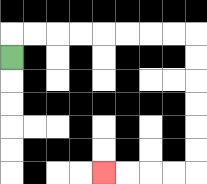{'start': '[0, 2]', 'end': '[4, 7]', 'path_directions': 'U,R,R,R,R,R,R,R,R,D,D,D,D,D,D,L,L,L,L', 'path_coordinates': '[[0, 2], [0, 1], [1, 1], [2, 1], [3, 1], [4, 1], [5, 1], [6, 1], [7, 1], [8, 1], [8, 2], [8, 3], [8, 4], [8, 5], [8, 6], [8, 7], [7, 7], [6, 7], [5, 7], [4, 7]]'}